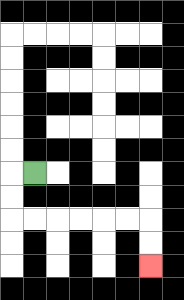{'start': '[1, 7]', 'end': '[6, 11]', 'path_directions': 'L,D,D,R,R,R,R,R,R,D,D', 'path_coordinates': '[[1, 7], [0, 7], [0, 8], [0, 9], [1, 9], [2, 9], [3, 9], [4, 9], [5, 9], [6, 9], [6, 10], [6, 11]]'}